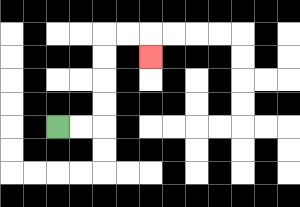{'start': '[2, 5]', 'end': '[6, 2]', 'path_directions': 'R,R,U,U,U,U,R,R,D', 'path_coordinates': '[[2, 5], [3, 5], [4, 5], [4, 4], [4, 3], [4, 2], [4, 1], [5, 1], [6, 1], [6, 2]]'}